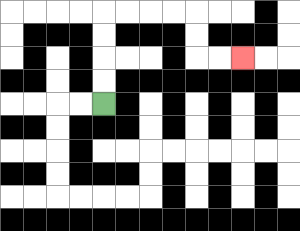{'start': '[4, 4]', 'end': '[10, 2]', 'path_directions': 'U,U,U,U,R,R,R,R,D,D,R,R', 'path_coordinates': '[[4, 4], [4, 3], [4, 2], [4, 1], [4, 0], [5, 0], [6, 0], [7, 0], [8, 0], [8, 1], [8, 2], [9, 2], [10, 2]]'}